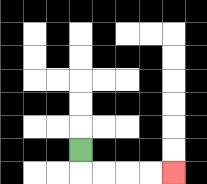{'start': '[3, 6]', 'end': '[7, 7]', 'path_directions': 'D,R,R,R,R', 'path_coordinates': '[[3, 6], [3, 7], [4, 7], [5, 7], [6, 7], [7, 7]]'}